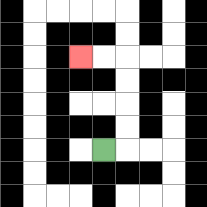{'start': '[4, 6]', 'end': '[3, 2]', 'path_directions': 'R,U,U,U,U,L,L', 'path_coordinates': '[[4, 6], [5, 6], [5, 5], [5, 4], [5, 3], [5, 2], [4, 2], [3, 2]]'}